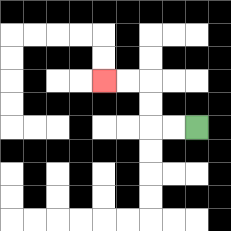{'start': '[8, 5]', 'end': '[4, 3]', 'path_directions': 'L,L,U,U,L,L', 'path_coordinates': '[[8, 5], [7, 5], [6, 5], [6, 4], [6, 3], [5, 3], [4, 3]]'}